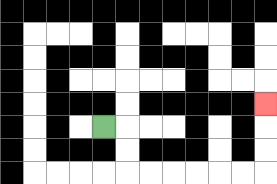{'start': '[4, 5]', 'end': '[11, 4]', 'path_directions': 'R,D,D,R,R,R,R,R,R,U,U,U', 'path_coordinates': '[[4, 5], [5, 5], [5, 6], [5, 7], [6, 7], [7, 7], [8, 7], [9, 7], [10, 7], [11, 7], [11, 6], [11, 5], [11, 4]]'}